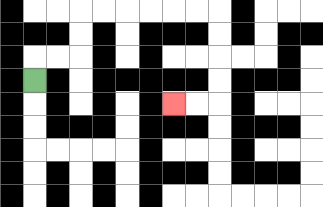{'start': '[1, 3]', 'end': '[7, 4]', 'path_directions': 'U,R,R,U,U,R,R,R,R,R,R,D,D,D,D,L,L', 'path_coordinates': '[[1, 3], [1, 2], [2, 2], [3, 2], [3, 1], [3, 0], [4, 0], [5, 0], [6, 0], [7, 0], [8, 0], [9, 0], [9, 1], [9, 2], [9, 3], [9, 4], [8, 4], [7, 4]]'}